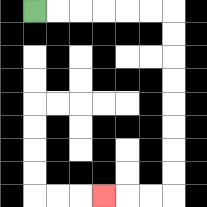{'start': '[1, 0]', 'end': '[4, 8]', 'path_directions': 'R,R,R,R,R,R,D,D,D,D,D,D,D,D,L,L,L', 'path_coordinates': '[[1, 0], [2, 0], [3, 0], [4, 0], [5, 0], [6, 0], [7, 0], [7, 1], [7, 2], [7, 3], [7, 4], [7, 5], [7, 6], [7, 7], [7, 8], [6, 8], [5, 8], [4, 8]]'}